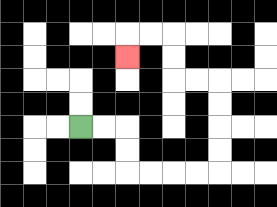{'start': '[3, 5]', 'end': '[5, 2]', 'path_directions': 'R,R,D,D,R,R,R,R,U,U,U,U,L,L,U,U,L,L,D', 'path_coordinates': '[[3, 5], [4, 5], [5, 5], [5, 6], [5, 7], [6, 7], [7, 7], [8, 7], [9, 7], [9, 6], [9, 5], [9, 4], [9, 3], [8, 3], [7, 3], [7, 2], [7, 1], [6, 1], [5, 1], [5, 2]]'}